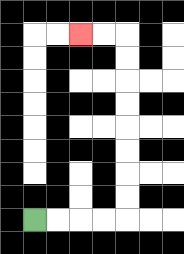{'start': '[1, 9]', 'end': '[3, 1]', 'path_directions': 'R,R,R,R,U,U,U,U,U,U,U,U,L,L', 'path_coordinates': '[[1, 9], [2, 9], [3, 9], [4, 9], [5, 9], [5, 8], [5, 7], [5, 6], [5, 5], [5, 4], [5, 3], [5, 2], [5, 1], [4, 1], [3, 1]]'}